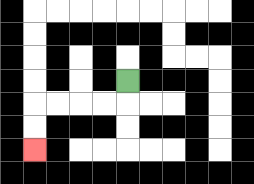{'start': '[5, 3]', 'end': '[1, 6]', 'path_directions': 'D,L,L,L,L,D,D', 'path_coordinates': '[[5, 3], [5, 4], [4, 4], [3, 4], [2, 4], [1, 4], [1, 5], [1, 6]]'}